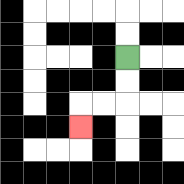{'start': '[5, 2]', 'end': '[3, 5]', 'path_directions': 'D,D,L,L,D', 'path_coordinates': '[[5, 2], [5, 3], [5, 4], [4, 4], [3, 4], [3, 5]]'}